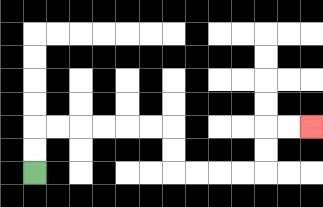{'start': '[1, 7]', 'end': '[13, 5]', 'path_directions': 'U,U,R,R,R,R,R,R,D,D,R,R,R,R,U,U,R,R', 'path_coordinates': '[[1, 7], [1, 6], [1, 5], [2, 5], [3, 5], [4, 5], [5, 5], [6, 5], [7, 5], [7, 6], [7, 7], [8, 7], [9, 7], [10, 7], [11, 7], [11, 6], [11, 5], [12, 5], [13, 5]]'}